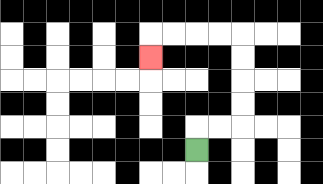{'start': '[8, 6]', 'end': '[6, 2]', 'path_directions': 'U,R,R,U,U,U,U,L,L,L,L,D', 'path_coordinates': '[[8, 6], [8, 5], [9, 5], [10, 5], [10, 4], [10, 3], [10, 2], [10, 1], [9, 1], [8, 1], [7, 1], [6, 1], [6, 2]]'}